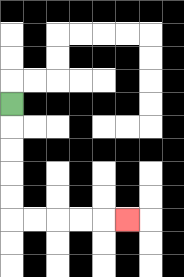{'start': '[0, 4]', 'end': '[5, 9]', 'path_directions': 'D,D,D,D,D,R,R,R,R,R', 'path_coordinates': '[[0, 4], [0, 5], [0, 6], [0, 7], [0, 8], [0, 9], [1, 9], [2, 9], [3, 9], [4, 9], [5, 9]]'}